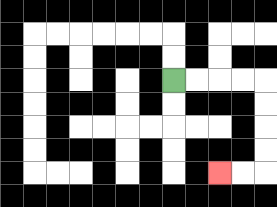{'start': '[7, 3]', 'end': '[9, 7]', 'path_directions': 'R,R,R,R,D,D,D,D,L,L', 'path_coordinates': '[[7, 3], [8, 3], [9, 3], [10, 3], [11, 3], [11, 4], [11, 5], [11, 6], [11, 7], [10, 7], [9, 7]]'}